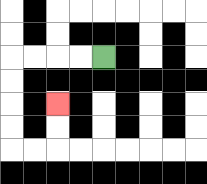{'start': '[4, 2]', 'end': '[2, 4]', 'path_directions': 'L,L,L,L,D,D,D,D,R,R,U,U', 'path_coordinates': '[[4, 2], [3, 2], [2, 2], [1, 2], [0, 2], [0, 3], [0, 4], [0, 5], [0, 6], [1, 6], [2, 6], [2, 5], [2, 4]]'}